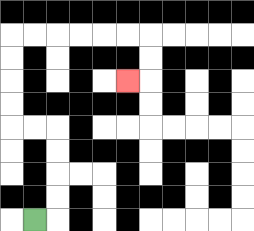{'start': '[1, 9]', 'end': '[5, 3]', 'path_directions': 'R,U,U,U,U,L,L,U,U,U,U,R,R,R,R,R,R,D,D,L', 'path_coordinates': '[[1, 9], [2, 9], [2, 8], [2, 7], [2, 6], [2, 5], [1, 5], [0, 5], [0, 4], [0, 3], [0, 2], [0, 1], [1, 1], [2, 1], [3, 1], [4, 1], [5, 1], [6, 1], [6, 2], [6, 3], [5, 3]]'}